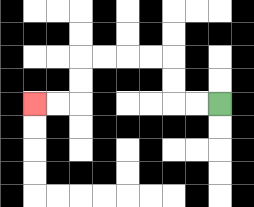{'start': '[9, 4]', 'end': '[1, 4]', 'path_directions': 'L,L,U,U,L,L,L,L,D,D,L,L', 'path_coordinates': '[[9, 4], [8, 4], [7, 4], [7, 3], [7, 2], [6, 2], [5, 2], [4, 2], [3, 2], [3, 3], [3, 4], [2, 4], [1, 4]]'}